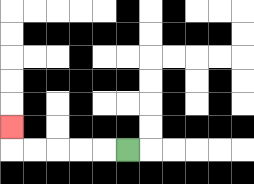{'start': '[5, 6]', 'end': '[0, 5]', 'path_directions': 'L,L,L,L,L,U', 'path_coordinates': '[[5, 6], [4, 6], [3, 6], [2, 6], [1, 6], [0, 6], [0, 5]]'}